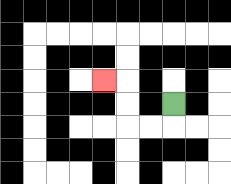{'start': '[7, 4]', 'end': '[4, 3]', 'path_directions': 'D,L,L,U,U,L', 'path_coordinates': '[[7, 4], [7, 5], [6, 5], [5, 5], [5, 4], [5, 3], [4, 3]]'}